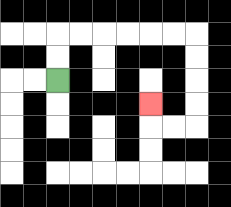{'start': '[2, 3]', 'end': '[6, 4]', 'path_directions': 'U,U,R,R,R,R,R,R,D,D,D,D,L,L,U', 'path_coordinates': '[[2, 3], [2, 2], [2, 1], [3, 1], [4, 1], [5, 1], [6, 1], [7, 1], [8, 1], [8, 2], [8, 3], [8, 4], [8, 5], [7, 5], [6, 5], [6, 4]]'}